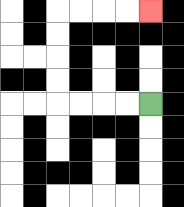{'start': '[6, 4]', 'end': '[6, 0]', 'path_directions': 'L,L,L,L,U,U,U,U,R,R,R,R', 'path_coordinates': '[[6, 4], [5, 4], [4, 4], [3, 4], [2, 4], [2, 3], [2, 2], [2, 1], [2, 0], [3, 0], [4, 0], [5, 0], [6, 0]]'}